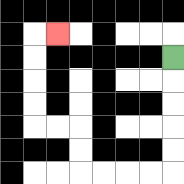{'start': '[7, 2]', 'end': '[2, 1]', 'path_directions': 'D,D,D,D,D,L,L,L,L,U,U,L,L,U,U,U,U,R', 'path_coordinates': '[[7, 2], [7, 3], [7, 4], [7, 5], [7, 6], [7, 7], [6, 7], [5, 7], [4, 7], [3, 7], [3, 6], [3, 5], [2, 5], [1, 5], [1, 4], [1, 3], [1, 2], [1, 1], [2, 1]]'}